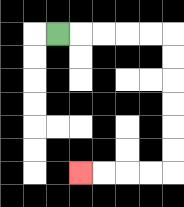{'start': '[2, 1]', 'end': '[3, 7]', 'path_directions': 'R,R,R,R,R,D,D,D,D,D,D,L,L,L,L', 'path_coordinates': '[[2, 1], [3, 1], [4, 1], [5, 1], [6, 1], [7, 1], [7, 2], [7, 3], [7, 4], [7, 5], [7, 6], [7, 7], [6, 7], [5, 7], [4, 7], [3, 7]]'}